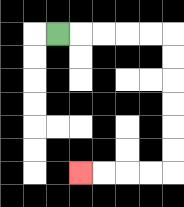{'start': '[2, 1]', 'end': '[3, 7]', 'path_directions': 'R,R,R,R,R,D,D,D,D,D,D,L,L,L,L', 'path_coordinates': '[[2, 1], [3, 1], [4, 1], [5, 1], [6, 1], [7, 1], [7, 2], [7, 3], [7, 4], [7, 5], [7, 6], [7, 7], [6, 7], [5, 7], [4, 7], [3, 7]]'}